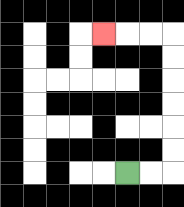{'start': '[5, 7]', 'end': '[4, 1]', 'path_directions': 'R,R,U,U,U,U,U,U,L,L,L', 'path_coordinates': '[[5, 7], [6, 7], [7, 7], [7, 6], [7, 5], [7, 4], [7, 3], [7, 2], [7, 1], [6, 1], [5, 1], [4, 1]]'}